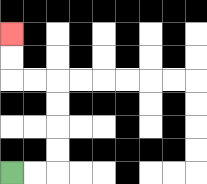{'start': '[0, 7]', 'end': '[0, 1]', 'path_directions': 'R,R,U,U,U,U,L,L,U,U', 'path_coordinates': '[[0, 7], [1, 7], [2, 7], [2, 6], [2, 5], [2, 4], [2, 3], [1, 3], [0, 3], [0, 2], [0, 1]]'}